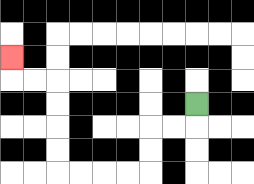{'start': '[8, 4]', 'end': '[0, 2]', 'path_directions': 'D,L,L,D,D,L,L,L,L,U,U,U,U,L,L,U', 'path_coordinates': '[[8, 4], [8, 5], [7, 5], [6, 5], [6, 6], [6, 7], [5, 7], [4, 7], [3, 7], [2, 7], [2, 6], [2, 5], [2, 4], [2, 3], [1, 3], [0, 3], [0, 2]]'}